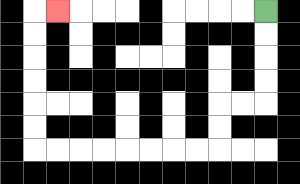{'start': '[11, 0]', 'end': '[2, 0]', 'path_directions': 'D,D,D,D,L,L,D,D,L,L,L,L,L,L,L,L,U,U,U,U,U,U,R', 'path_coordinates': '[[11, 0], [11, 1], [11, 2], [11, 3], [11, 4], [10, 4], [9, 4], [9, 5], [9, 6], [8, 6], [7, 6], [6, 6], [5, 6], [4, 6], [3, 6], [2, 6], [1, 6], [1, 5], [1, 4], [1, 3], [1, 2], [1, 1], [1, 0], [2, 0]]'}